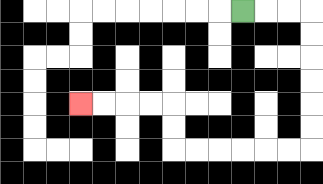{'start': '[10, 0]', 'end': '[3, 4]', 'path_directions': 'R,R,R,D,D,D,D,D,D,L,L,L,L,L,L,U,U,L,L,L,L', 'path_coordinates': '[[10, 0], [11, 0], [12, 0], [13, 0], [13, 1], [13, 2], [13, 3], [13, 4], [13, 5], [13, 6], [12, 6], [11, 6], [10, 6], [9, 6], [8, 6], [7, 6], [7, 5], [7, 4], [6, 4], [5, 4], [4, 4], [3, 4]]'}